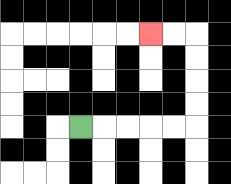{'start': '[3, 5]', 'end': '[6, 1]', 'path_directions': 'R,R,R,R,R,U,U,U,U,L,L', 'path_coordinates': '[[3, 5], [4, 5], [5, 5], [6, 5], [7, 5], [8, 5], [8, 4], [8, 3], [8, 2], [8, 1], [7, 1], [6, 1]]'}